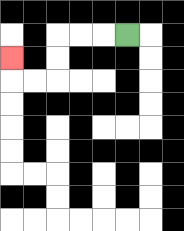{'start': '[5, 1]', 'end': '[0, 2]', 'path_directions': 'L,L,L,D,D,L,L,U', 'path_coordinates': '[[5, 1], [4, 1], [3, 1], [2, 1], [2, 2], [2, 3], [1, 3], [0, 3], [0, 2]]'}